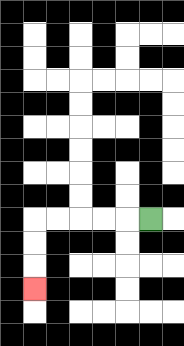{'start': '[6, 9]', 'end': '[1, 12]', 'path_directions': 'L,L,L,L,L,D,D,D', 'path_coordinates': '[[6, 9], [5, 9], [4, 9], [3, 9], [2, 9], [1, 9], [1, 10], [1, 11], [1, 12]]'}